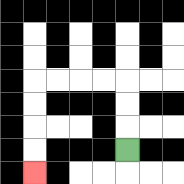{'start': '[5, 6]', 'end': '[1, 7]', 'path_directions': 'U,U,U,L,L,L,L,D,D,D,D', 'path_coordinates': '[[5, 6], [5, 5], [5, 4], [5, 3], [4, 3], [3, 3], [2, 3], [1, 3], [1, 4], [1, 5], [1, 6], [1, 7]]'}